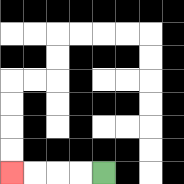{'start': '[4, 7]', 'end': '[0, 7]', 'path_directions': 'L,L,L,L', 'path_coordinates': '[[4, 7], [3, 7], [2, 7], [1, 7], [0, 7]]'}